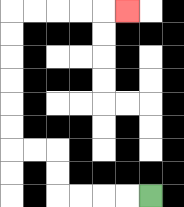{'start': '[6, 8]', 'end': '[5, 0]', 'path_directions': 'L,L,L,L,U,U,L,L,U,U,U,U,U,U,R,R,R,R,R', 'path_coordinates': '[[6, 8], [5, 8], [4, 8], [3, 8], [2, 8], [2, 7], [2, 6], [1, 6], [0, 6], [0, 5], [0, 4], [0, 3], [0, 2], [0, 1], [0, 0], [1, 0], [2, 0], [3, 0], [4, 0], [5, 0]]'}